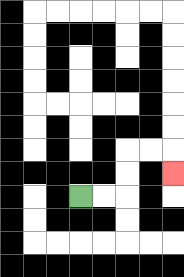{'start': '[3, 8]', 'end': '[7, 7]', 'path_directions': 'R,R,U,U,R,R,D', 'path_coordinates': '[[3, 8], [4, 8], [5, 8], [5, 7], [5, 6], [6, 6], [7, 6], [7, 7]]'}